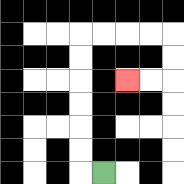{'start': '[4, 7]', 'end': '[5, 3]', 'path_directions': 'L,U,U,U,U,U,U,R,R,R,R,D,D,L,L', 'path_coordinates': '[[4, 7], [3, 7], [3, 6], [3, 5], [3, 4], [3, 3], [3, 2], [3, 1], [4, 1], [5, 1], [6, 1], [7, 1], [7, 2], [7, 3], [6, 3], [5, 3]]'}